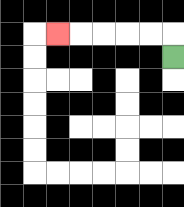{'start': '[7, 2]', 'end': '[2, 1]', 'path_directions': 'U,L,L,L,L,L', 'path_coordinates': '[[7, 2], [7, 1], [6, 1], [5, 1], [4, 1], [3, 1], [2, 1]]'}